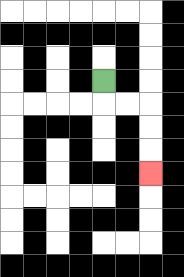{'start': '[4, 3]', 'end': '[6, 7]', 'path_directions': 'D,R,R,D,D,D', 'path_coordinates': '[[4, 3], [4, 4], [5, 4], [6, 4], [6, 5], [6, 6], [6, 7]]'}